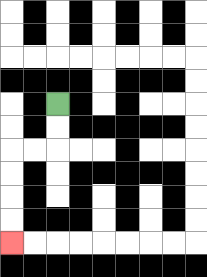{'start': '[2, 4]', 'end': '[0, 10]', 'path_directions': 'D,D,L,L,D,D,D,D', 'path_coordinates': '[[2, 4], [2, 5], [2, 6], [1, 6], [0, 6], [0, 7], [0, 8], [0, 9], [0, 10]]'}